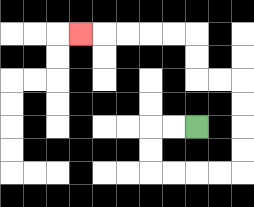{'start': '[8, 5]', 'end': '[3, 1]', 'path_directions': 'L,L,D,D,R,R,R,R,U,U,U,U,L,L,U,U,L,L,L,L,L', 'path_coordinates': '[[8, 5], [7, 5], [6, 5], [6, 6], [6, 7], [7, 7], [8, 7], [9, 7], [10, 7], [10, 6], [10, 5], [10, 4], [10, 3], [9, 3], [8, 3], [8, 2], [8, 1], [7, 1], [6, 1], [5, 1], [4, 1], [3, 1]]'}